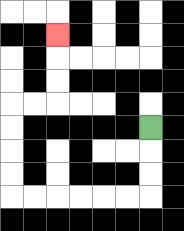{'start': '[6, 5]', 'end': '[2, 1]', 'path_directions': 'D,D,D,L,L,L,L,L,L,U,U,U,U,R,R,U,U,U', 'path_coordinates': '[[6, 5], [6, 6], [6, 7], [6, 8], [5, 8], [4, 8], [3, 8], [2, 8], [1, 8], [0, 8], [0, 7], [0, 6], [0, 5], [0, 4], [1, 4], [2, 4], [2, 3], [2, 2], [2, 1]]'}